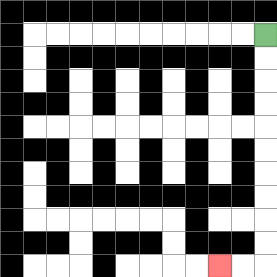{'start': '[11, 1]', 'end': '[9, 11]', 'path_directions': 'D,D,D,D,D,D,D,D,D,D,L,L', 'path_coordinates': '[[11, 1], [11, 2], [11, 3], [11, 4], [11, 5], [11, 6], [11, 7], [11, 8], [11, 9], [11, 10], [11, 11], [10, 11], [9, 11]]'}